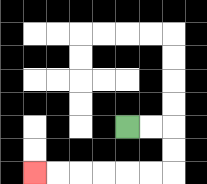{'start': '[5, 5]', 'end': '[1, 7]', 'path_directions': 'R,R,D,D,L,L,L,L,L,L', 'path_coordinates': '[[5, 5], [6, 5], [7, 5], [7, 6], [7, 7], [6, 7], [5, 7], [4, 7], [3, 7], [2, 7], [1, 7]]'}